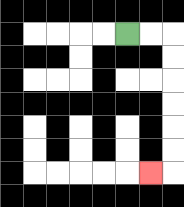{'start': '[5, 1]', 'end': '[6, 7]', 'path_directions': 'R,R,D,D,D,D,D,D,L', 'path_coordinates': '[[5, 1], [6, 1], [7, 1], [7, 2], [7, 3], [7, 4], [7, 5], [7, 6], [7, 7], [6, 7]]'}